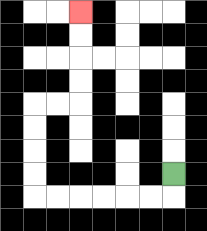{'start': '[7, 7]', 'end': '[3, 0]', 'path_directions': 'D,L,L,L,L,L,L,U,U,U,U,R,R,U,U,U,U', 'path_coordinates': '[[7, 7], [7, 8], [6, 8], [5, 8], [4, 8], [3, 8], [2, 8], [1, 8], [1, 7], [1, 6], [1, 5], [1, 4], [2, 4], [3, 4], [3, 3], [3, 2], [3, 1], [3, 0]]'}